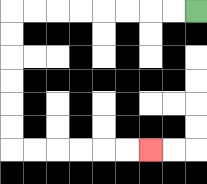{'start': '[8, 0]', 'end': '[6, 6]', 'path_directions': 'L,L,L,L,L,L,L,L,D,D,D,D,D,D,R,R,R,R,R,R', 'path_coordinates': '[[8, 0], [7, 0], [6, 0], [5, 0], [4, 0], [3, 0], [2, 0], [1, 0], [0, 0], [0, 1], [0, 2], [0, 3], [0, 4], [0, 5], [0, 6], [1, 6], [2, 6], [3, 6], [4, 6], [5, 6], [6, 6]]'}